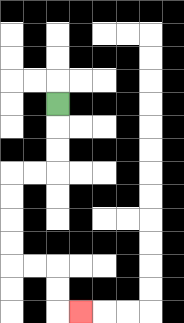{'start': '[2, 4]', 'end': '[3, 13]', 'path_directions': 'D,D,D,L,L,D,D,D,D,R,R,D,D,R', 'path_coordinates': '[[2, 4], [2, 5], [2, 6], [2, 7], [1, 7], [0, 7], [0, 8], [0, 9], [0, 10], [0, 11], [1, 11], [2, 11], [2, 12], [2, 13], [3, 13]]'}